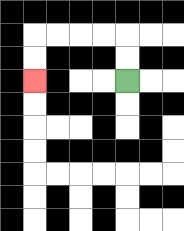{'start': '[5, 3]', 'end': '[1, 3]', 'path_directions': 'U,U,L,L,L,L,D,D', 'path_coordinates': '[[5, 3], [5, 2], [5, 1], [4, 1], [3, 1], [2, 1], [1, 1], [1, 2], [1, 3]]'}